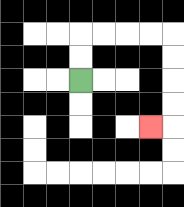{'start': '[3, 3]', 'end': '[6, 5]', 'path_directions': 'U,U,R,R,R,R,D,D,D,D,L', 'path_coordinates': '[[3, 3], [3, 2], [3, 1], [4, 1], [5, 1], [6, 1], [7, 1], [7, 2], [7, 3], [7, 4], [7, 5], [6, 5]]'}